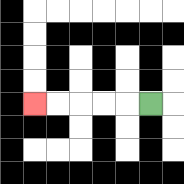{'start': '[6, 4]', 'end': '[1, 4]', 'path_directions': 'L,L,L,L,L', 'path_coordinates': '[[6, 4], [5, 4], [4, 4], [3, 4], [2, 4], [1, 4]]'}